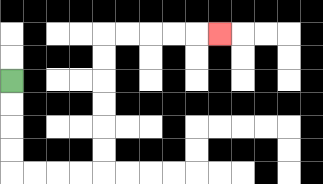{'start': '[0, 3]', 'end': '[9, 1]', 'path_directions': 'D,D,D,D,R,R,R,R,U,U,U,U,U,U,R,R,R,R,R', 'path_coordinates': '[[0, 3], [0, 4], [0, 5], [0, 6], [0, 7], [1, 7], [2, 7], [3, 7], [4, 7], [4, 6], [4, 5], [4, 4], [4, 3], [4, 2], [4, 1], [5, 1], [6, 1], [7, 1], [8, 1], [9, 1]]'}